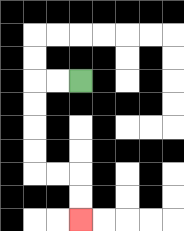{'start': '[3, 3]', 'end': '[3, 9]', 'path_directions': 'L,L,D,D,D,D,R,R,D,D', 'path_coordinates': '[[3, 3], [2, 3], [1, 3], [1, 4], [1, 5], [1, 6], [1, 7], [2, 7], [3, 7], [3, 8], [3, 9]]'}